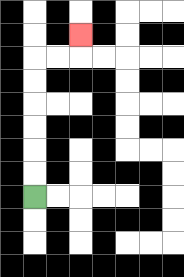{'start': '[1, 8]', 'end': '[3, 1]', 'path_directions': 'U,U,U,U,U,U,R,R,U', 'path_coordinates': '[[1, 8], [1, 7], [1, 6], [1, 5], [1, 4], [1, 3], [1, 2], [2, 2], [3, 2], [3, 1]]'}